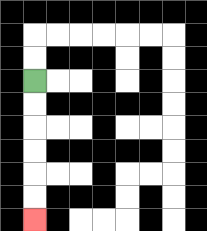{'start': '[1, 3]', 'end': '[1, 9]', 'path_directions': 'D,D,D,D,D,D', 'path_coordinates': '[[1, 3], [1, 4], [1, 5], [1, 6], [1, 7], [1, 8], [1, 9]]'}